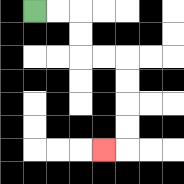{'start': '[1, 0]', 'end': '[4, 6]', 'path_directions': 'R,R,D,D,R,R,D,D,D,D,L', 'path_coordinates': '[[1, 0], [2, 0], [3, 0], [3, 1], [3, 2], [4, 2], [5, 2], [5, 3], [5, 4], [5, 5], [5, 6], [4, 6]]'}